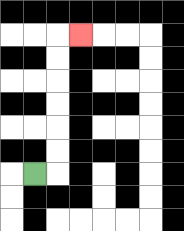{'start': '[1, 7]', 'end': '[3, 1]', 'path_directions': 'R,U,U,U,U,U,U,R', 'path_coordinates': '[[1, 7], [2, 7], [2, 6], [2, 5], [2, 4], [2, 3], [2, 2], [2, 1], [3, 1]]'}